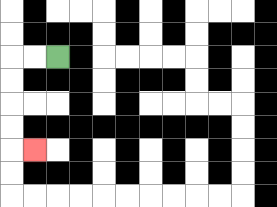{'start': '[2, 2]', 'end': '[1, 6]', 'path_directions': 'L,L,D,D,D,D,R', 'path_coordinates': '[[2, 2], [1, 2], [0, 2], [0, 3], [0, 4], [0, 5], [0, 6], [1, 6]]'}